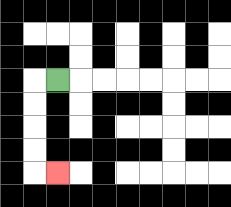{'start': '[2, 3]', 'end': '[2, 7]', 'path_directions': 'L,D,D,D,D,R', 'path_coordinates': '[[2, 3], [1, 3], [1, 4], [1, 5], [1, 6], [1, 7], [2, 7]]'}